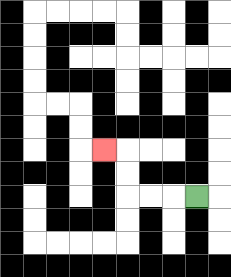{'start': '[8, 8]', 'end': '[4, 6]', 'path_directions': 'L,L,L,U,U,L', 'path_coordinates': '[[8, 8], [7, 8], [6, 8], [5, 8], [5, 7], [5, 6], [4, 6]]'}